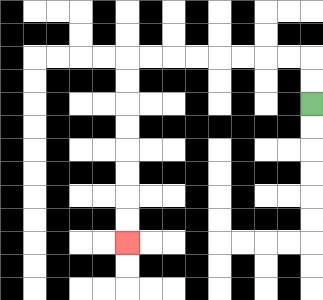{'start': '[13, 4]', 'end': '[5, 10]', 'path_directions': 'U,U,L,L,L,L,L,L,L,L,D,D,D,D,D,D,D,D', 'path_coordinates': '[[13, 4], [13, 3], [13, 2], [12, 2], [11, 2], [10, 2], [9, 2], [8, 2], [7, 2], [6, 2], [5, 2], [5, 3], [5, 4], [5, 5], [5, 6], [5, 7], [5, 8], [5, 9], [5, 10]]'}